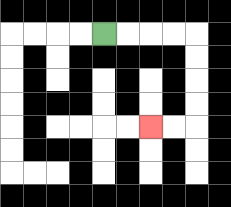{'start': '[4, 1]', 'end': '[6, 5]', 'path_directions': 'R,R,R,R,D,D,D,D,L,L', 'path_coordinates': '[[4, 1], [5, 1], [6, 1], [7, 1], [8, 1], [8, 2], [8, 3], [8, 4], [8, 5], [7, 5], [6, 5]]'}